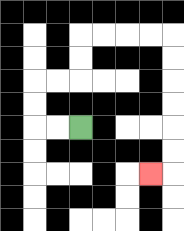{'start': '[3, 5]', 'end': '[6, 7]', 'path_directions': 'L,L,U,U,R,R,U,U,R,R,R,R,D,D,D,D,D,D,L', 'path_coordinates': '[[3, 5], [2, 5], [1, 5], [1, 4], [1, 3], [2, 3], [3, 3], [3, 2], [3, 1], [4, 1], [5, 1], [6, 1], [7, 1], [7, 2], [7, 3], [7, 4], [7, 5], [7, 6], [7, 7], [6, 7]]'}